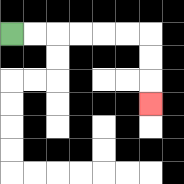{'start': '[0, 1]', 'end': '[6, 4]', 'path_directions': 'R,R,R,R,R,R,D,D,D', 'path_coordinates': '[[0, 1], [1, 1], [2, 1], [3, 1], [4, 1], [5, 1], [6, 1], [6, 2], [6, 3], [6, 4]]'}